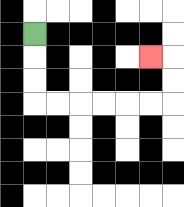{'start': '[1, 1]', 'end': '[6, 2]', 'path_directions': 'D,D,D,R,R,R,R,R,R,U,U,L', 'path_coordinates': '[[1, 1], [1, 2], [1, 3], [1, 4], [2, 4], [3, 4], [4, 4], [5, 4], [6, 4], [7, 4], [7, 3], [7, 2], [6, 2]]'}